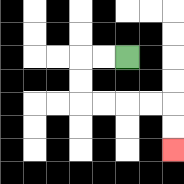{'start': '[5, 2]', 'end': '[7, 6]', 'path_directions': 'L,L,D,D,R,R,R,R,D,D', 'path_coordinates': '[[5, 2], [4, 2], [3, 2], [3, 3], [3, 4], [4, 4], [5, 4], [6, 4], [7, 4], [7, 5], [7, 6]]'}